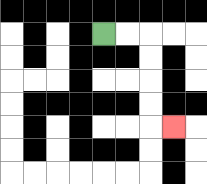{'start': '[4, 1]', 'end': '[7, 5]', 'path_directions': 'R,R,D,D,D,D,R', 'path_coordinates': '[[4, 1], [5, 1], [6, 1], [6, 2], [6, 3], [6, 4], [6, 5], [7, 5]]'}